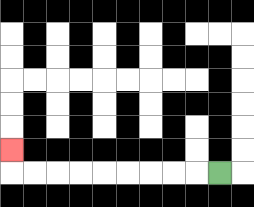{'start': '[9, 7]', 'end': '[0, 6]', 'path_directions': 'L,L,L,L,L,L,L,L,L,U', 'path_coordinates': '[[9, 7], [8, 7], [7, 7], [6, 7], [5, 7], [4, 7], [3, 7], [2, 7], [1, 7], [0, 7], [0, 6]]'}